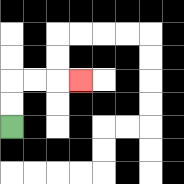{'start': '[0, 5]', 'end': '[3, 3]', 'path_directions': 'U,U,R,R,R', 'path_coordinates': '[[0, 5], [0, 4], [0, 3], [1, 3], [2, 3], [3, 3]]'}